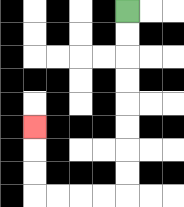{'start': '[5, 0]', 'end': '[1, 5]', 'path_directions': 'D,D,D,D,D,D,D,D,L,L,L,L,U,U,U', 'path_coordinates': '[[5, 0], [5, 1], [5, 2], [5, 3], [5, 4], [5, 5], [5, 6], [5, 7], [5, 8], [4, 8], [3, 8], [2, 8], [1, 8], [1, 7], [1, 6], [1, 5]]'}